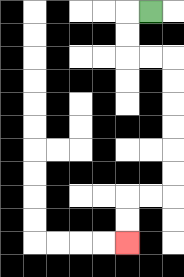{'start': '[6, 0]', 'end': '[5, 10]', 'path_directions': 'L,D,D,R,R,D,D,D,D,D,D,L,L,D,D', 'path_coordinates': '[[6, 0], [5, 0], [5, 1], [5, 2], [6, 2], [7, 2], [7, 3], [7, 4], [7, 5], [7, 6], [7, 7], [7, 8], [6, 8], [5, 8], [5, 9], [5, 10]]'}